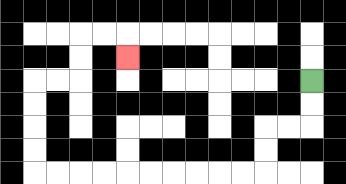{'start': '[13, 3]', 'end': '[5, 2]', 'path_directions': 'D,D,L,L,D,D,L,L,L,L,L,L,L,L,L,L,U,U,U,U,R,R,U,U,R,R,D', 'path_coordinates': '[[13, 3], [13, 4], [13, 5], [12, 5], [11, 5], [11, 6], [11, 7], [10, 7], [9, 7], [8, 7], [7, 7], [6, 7], [5, 7], [4, 7], [3, 7], [2, 7], [1, 7], [1, 6], [1, 5], [1, 4], [1, 3], [2, 3], [3, 3], [3, 2], [3, 1], [4, 1], [5, 1], [5, 2]]'}